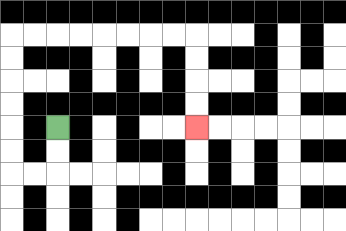{'start': '[2, 5]', 'end': '[8, 5]', 'path_directions': 'D,D,L,L,U,U,U,U,U,U,R,R,R,R,R,R,R,R,D,D,D,D', 'path_coordinates': '[[2, 5], [2, 6], [2, 7], [1, 7], [0, 7], [0, 6], [0, 5], [0, 4], [0, 3], [0, 2], [0, 1], [1, 1], [2, 1], [3, 1], [4, 1], [5, 1], [6, 1], [7, 1], [8, 1], [8, 2], [8, 3], [8, 4], [8, 5]]'}